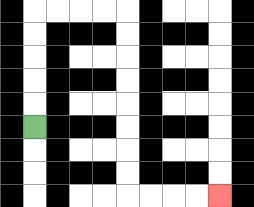{'start': '[1, 5]', 'end': '[9, 8]', 'path_directions': 'U,U,U,U,U,R,R,R,R,D,D,D,D,D,D,D,D,R,R,R,R', 'path_coordinates': '[[1, 5], [1, 4], [1, 3], [1, 2], [1, 1], [1, 0], [2, 0], [3, 0], [4, 0], [5, 0], [5, 1], [5, 2], [5, 3], [5, 4], [5, 5], [5, 6], [5, 7], [5, 8], [6, 8], [7, 8], [8, 8], [9, 8]]'}